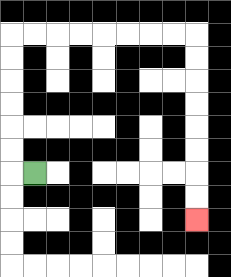{'start': '[1, 7]', 'end': '[8, 9]', 'path_directions': 'L,U,U,U,U,U,U,R,R,R,R,R,R,R,R,D,D,D,D,D,D,D,D', 'path_coordinates': '[[1, 7], [0, 7], [0, 6], [0, 5], [0, 4], [0, 3], [0, 2], [0, 1], [1, 1], [2, 1], [3, 1], [4, 1], [5, 1], [6, 1], [7, 1], [8, 1], [8, 2], [8, 3], [8, 4], [8, 5], [8, 6], [8, 7], [8, 8], [8, 9]]'}